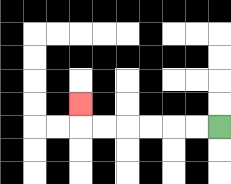{'start': '[9, 5]', 'end': '[3, 4]', 'path_directions': 'L,L,L,L,L,L,U', 'path_coordinates': '[[9, 5], [8, 5], [7, 5], [6, 5], [5, 5], [4, 5], [3, 5], [3, 4]]'}